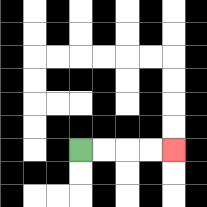{'start': '[3, 6]', 'end': '[7, 6]', 'path_directions': 'R,R,R,R', 'path_coordinates': '[[3, 6], [4, 6], [5, 6], [6, 6], [7, 6]]'}